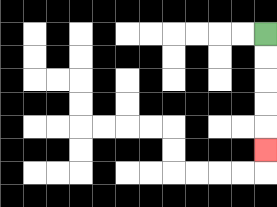{'start': '[11, 1]', 'end': '[11, 6]', 'path_directions': 'D,D,D,D,D', 'path_coordinates': '[[11, 1], [11, 2], [11, 3], [11, 4], [11, 5], [11, 6]]'}